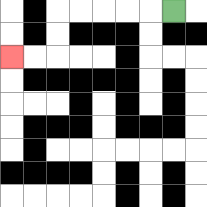{'start': '[7, 0]', 'end': '[0, 2]', 'path_directions': 'L,L,L,L,L,D,D,L,L', 'path_coordinates': '[[7, 0], [6, 0], [5, 0], [4, 0], [3, 0], [2, 0], [2, 1], [2, 2], [1, 2], [0, 2]]'}